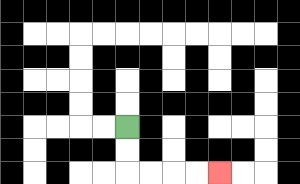{'start': '[5, 5]', 'end': '[9, 7]', 'path_directions': 'D,D,R,R,R,R', 'path_coordinates': '[[5, 5], [5, 6], [5, 7], [6, 7], [7, 7], [8, 7], [9, 7]]'}